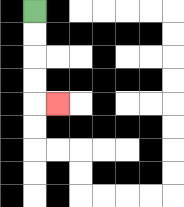{'start': '[1, 0]', 'end': '[2, 4]', 'path_directions': 'D,D,D,D,R', 'path_coordinates': '[[1, 0], [1, 1], [1, 2], [1, 3], [1, 4], [2, 4]]'}